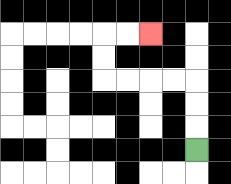{'start': '[8, 6]', 'end': '[6, 1]', 'path_directions': 'U,U,U,L,L,L,L,U,U,R,R', 'path_coordinates': '[[8, 6], [8, 5], [8, 4], [8, 3], [7, 3], [6, 3], [5, 3], [4, 3], [4, 2], [4, 1], [5, 1], [6, 1]]'}